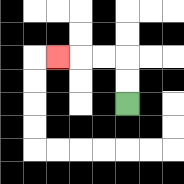{'start': '[5, 4]', 'end': '[2, 2]', 'path_directions': 'U,U,L,L,L', 'path_coordinates': '[[5, 4], [5, 3], [5, 2], [4, 2], [3, 2], [2, 2]]'}